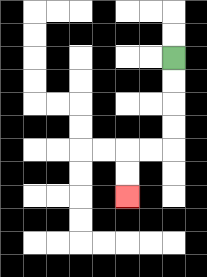{'start': '[7, 2]', 'end': '[5, 8]', 'path_directions': 'D,D,D,D,L,L,D,D', 'path_coordinates': '[[7, 2], [7, 3], [7, 4], [7, 5], [7, 6], [6, 6], [5, 6], [5, 7], [5, 8]]'}